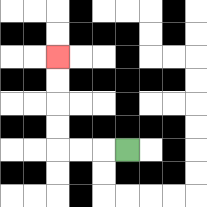{'start': '[5, 6]', 'end': '[2, 2]', 'path_directions': 'L,L,L,U,U,U,U', 'path_coordinates': '[[5, 6], [4, 6], [3, 6], [2, 6], [2, 5], [2, 4], [2, 3], [2, 2]]'}